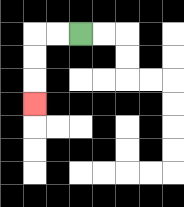{'start': '[3, 1]', 'end': '[1, 4]', 'path_directions': 'L,L,D,D,D', 'path_coordinates': '[[3, 1], [2, 1], [1, 1], [1, 2], [1, 3], [1, 4]]'}